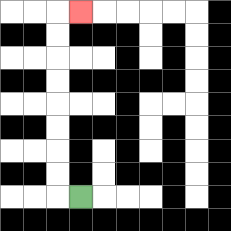{'start': '[3, 8]', 'end': '[3, 0]', 'path_directions': 'L,U,U,U,U,U,U,U,U,R', 'path_coordinates': '[[3, 8], [2, 8], [2, 7], [2, 6], [2, 5], [2, 4], [2, 3], [2, 2], [2, 1], [2, 0], [3, 0]]'}